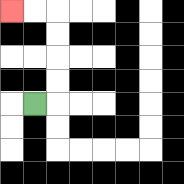{'start': '[1, 4]', 'end': '[0, 0]', 'path_directions': 'R,U,U,U,U,L,L', 'path_coordinates': '[[1, 4], [2, 4], [2, 3], [2, 2], [2, 1], [2, 0], [1, 0], [0, 0]]'}